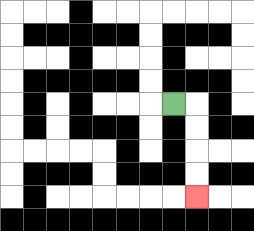{'start': '[7, 4]', 'end': '[8, 8]', 'path_directions': 'R,D,D,D,D', 'path_coordinates': '[[7, 4], [8, 4], [8, 5], [8, 6], [8, 7], [8, 8]]'}